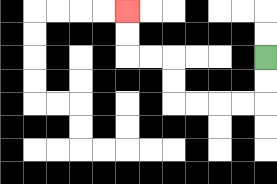{'start': '[11, 2]', 'end': '[5, 0]', 'path_directions': 'D,D,L,L,L,L,U,U,L,L,U,U', 'path_coordinates': '[[11, 2], [11, 3], [11, 4], [10, 4], [9, 4], [8, 4], [7, 4], [7, 3], [7, 2], [6, 2], [5, 2], [5, 1], [5, 0]]'}